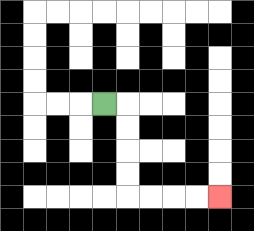{'start': '[4, 4]', 'end': '[9, 8]', 'path_directions': 'R,D,D,D,D,R,R,R,R', 'path_coordinates': '[[4, 4], [5, 4], [5, 5], [5, 6], [5, 7], [5, 8], [6, 8], [7, 8], [8, 8], [9, 8]]'}